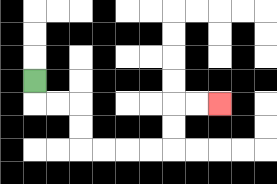{'start': '[1, 3]', 'end': '[9, 4]', 'path_directions': 'D,R,R,D,D,R,R,R,R,U,U,R,R', 'path_coordinates': '[[1, 3], [1, 4], [2, 4], [3, 4], [3, 5], [3, 6], [4, 6], [5, 6], [6, 6], [7, 6], [7, 5], [7, 4], [8, 4], [9, 4]]'}